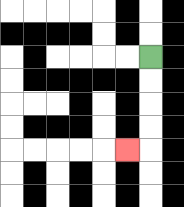{'start': '[6, 2]', 'end': '[5, 6]', 'path_directions': 'D,D,D,D,L', 'path_coordinates': '[[6, 2], [6, 3], [6, 4], [6, 5], [6, 6], [5, 6]]'}